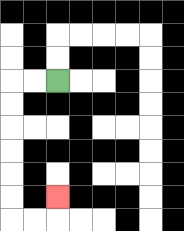{'start': '[2, 3]', 'end': '[2, 8]', 'path_directions': 'L,L,D,D,D,D,D,D,R,R,U', 'path_coordinates': '[[2, 3], [1, 3], [0, 3], [0, 4], [0, 5], [0, 6], [0, 7], [0, 8], [0, 9], [1, 9], [2, 9], [2, 8]]'}